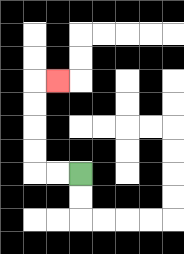{'start': '[3, 7]', 'end': '[2, 3]', 'path_directions': 'L,L,U,U,U,U,R', 'path_coordinates': '[[3, 7], [2, 7], [1, 7], [1, 6], [1, 5], [1, 4], [1, 3], [2, 3]]'}